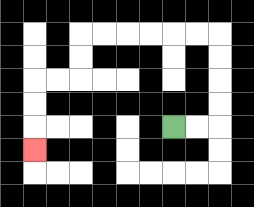{'start': '[7, 5]', 'end': '[1, 6]', 'path_directions': 'R,R,U,U,U,U,L,L,L,L,L,L,D,D,L,L,D,D,D', 'path_coordinates': '[[7, 5], [8, 5], [9, 5], [9, 4], [9, 3], [9, 2], [9, 1], [8, 1], [7, 1], [6, 1], [5, 1], [4, 1], [3, 1], [3, 2], [3, 3], [2, 3], [1, 3], [1, 4], [1, 5], [1, 6]]'}